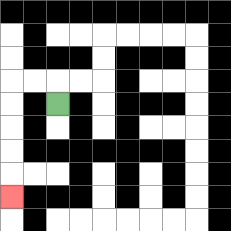{'start': '[2, 4]', 'end': '[0, 8]', 'path_directions': 'U,L,L,D,D,D,D,D', 'path_coordinates': '[[2, 4], [2, 3], [1, 3], [0, 3], [0, 4], [0, 5], [0, 6], [0, 7], [0, 8]]'}